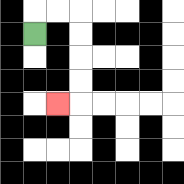{'start': '[1, 1]', 'end': '[2, 4]', 'path_directions': 'U,R,R,D,D,D,D,L', 'path_coordinates': '[[1, 1], [1, 0], [2, 0], [3, 0], [3, 1], [3, 2], [3, 3], [3, 4], [2, 4]]'}